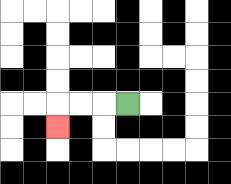{'start': '[5, 4]', 'end': '[2, 5]', 'path_directions': 'L,L,L,D', 'path_coordinates': '[[5, 4], [4, 4], [3, 4], [2, 4], [2, 5]]'}